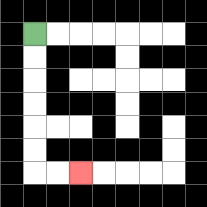{'start': '[1, 1]', 'end': '[3, 7]', 'path_directions': 'D,D,D,D,D,D,R,R', 'path_coordinates': '[[1, 1], [1, 2], [1, 3], [1, 4], [1, 5], [1, 6], [1, 7], [2, 7], [3, 7]]'}